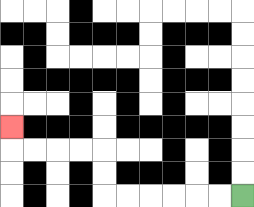{'start': '[10, 8]', 'end': '[0, 5]', 'path_directions': 'L,L,L,L,L,L,U,U,L,L,L,L,U', 'path_coordinates': '[[10, 8], [9, 8], [8, 8], [7, 8], [6, 8], [5, 8], [4, 8], [4, 7], [4, 6], [3, 6], [2, 6], [1, 6], [0, 6], [0, 5]]'}